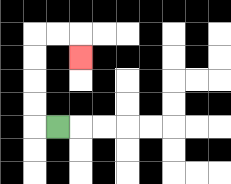{'start': '[2, 5]', 'end': '[3, 2]', 'path_directions': 'L,U,U,U,U,R,R,D', 'path_coordinates': '[[2, 5], [1, 5], [1, 4], [1, 3], [1, 2], [1, 1], [2, 1], [3, 1], [3, 2]]'}